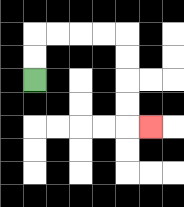{'start': '[1, 3]', 'end': '[6, 5]', 'path_directions': 'U,U,R,R,R,R,D,D,D,D,R', 'path_coordinates': '[[1, 3], [1, 2], [1, 1], [2, 1], [3, 1], [4, 1], [5, 1], [5, 2], [5, 3], [5, 4], [5, 5], [6, 5]]'}